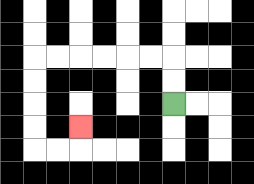{'start': '[7, 4]', 'end': '[3, 5]', 'path_directions': 'U,U,L,L,L,L,L,L,D,D,D,D,R,R,U', 'path_coordinates': '[[7, 4], [7, 3], [7, 2], [6, 2], [5, 2], [4, 2], [3, 2], [2, 2], [1, 2], [1, 3], [1, 4], [1, 5], [1, 6], [2, 6], [3, 6], [3, 5]]'}